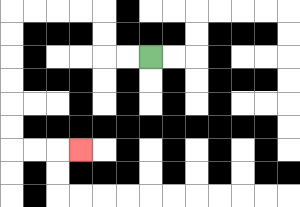{'start': '[6, 2]', 'end': '[3, 6]', 'path_directions': 'L,L,U,U,L,L,L,L,D,D,D,D,D,D,R,R,R', 'path_coordinates': '[[6, 2], [5, 2], [4, 2], [4, 1], [4, 0], [3, 0], [2, 0], [1, 0], [0, 0], [0, 1], [0, 2], [0, 3], [0, 4], [0, 5], [0, 6], [1, 6], [2, 6], [3, 6]]'}